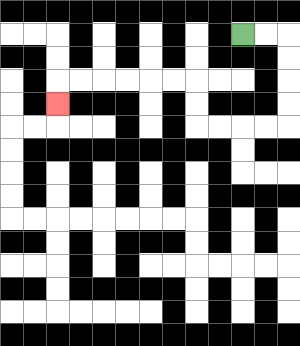{'start': '[10, 1]', 'end': '[2, 4]', 'path_directions': 'R,R,D,D,D,D,L,L,L,L,U,U,L,L,L,L,L,L,D', 'path_coordinates': '[[10, 1], [11, 1], [12, 1], [12, 2], [12, 3], [12, 4], [12, 5], [11, 5], [10, 5], [9, 5], [8, 5], [8, 4], [8, 3], [7, 3], [6, 3], [5, 3], [4, 3], [3, 3], [2, 3], [2, 4]]'}